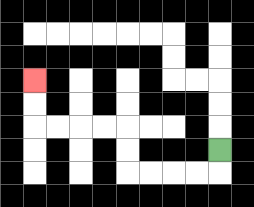{'start': '[9, 6]', 'end': '[1, 3]', 'path_directions': 'D,L,L,L,L,U,U,L,L,L,L,U,U', 'path_coordinates': '[[9, 6], [9, 7], [8, 7], [7, 7], [6, 7], [5, 7], [5, 6], [5, 5], [4, 5], [3, 5], [2, 5], [1, 5], [1, 4], [1, 3]]'}